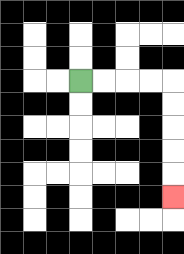{'start': '[3, 3]', 'end': '[7, 8]', 'path_directions': 'R,R,R,R,D,D,D,D,D', 'path_coordinates': '[[3, 3], [4, 3], [5, 3], [6, 3], [7, 3], [7, 4], [7, 5], [7, 6], [7, 7], [7, 8]]'}